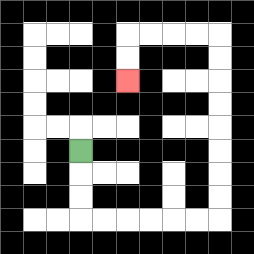{'start': '[3, 6]', 'end': '[5, 3]', 'path_directions': 'D,D,D,R,R,R,R,R,R,U,U,U,U,U,U,U,U,L,L,L,L,D,D', 'path_coordinates': '[[3, 6], [3, 7], [3, 8], [3, 9], [4, 9], [5, 9], [6, 9], [7, 9], [8, 9], [9, 9], [9, 8], [9, 7], [9, 6], [9, 5], [9, 4], [9, 3], [9, 2], [9, 1], [8, 1], [7, 1], [6, 1], [5, 1], [5, 2], [5, 3]]'}